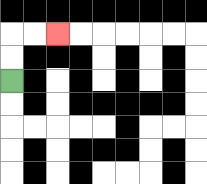{'start': '[0, 3]', 'end': '[2, 1]', 'path_directions': 'U,U,R,R', 'path_coordinates': '[[0, 3], [0, 2], [0, 1], [1, 1], [2, 1]]'}